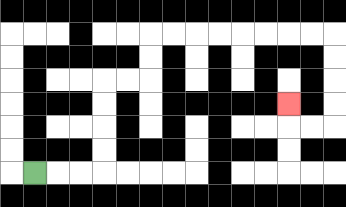{'start': '[1, 7]', 'end': '[12, 4]', 'path_directions': 'R,R,R,U,U,U,U,R,R,U,U,R,R,R,R,R,R,R,R,D,D,D,D,L,L,U', 'path_coordinates': '[[1, 7], [2, 7], [3, 7], [4, 7], [4, 6], [4, 5], [4, 4], [4, 3], [5, 3], [6, 3], [6, 2], [6, 1], [7, 1], [8, 1], [9, 1], [10, 1], [11, 1], [12, 1], [13, 1], [14, 1], [14, 2], [14, 3], [14, 4], [14, 5], [13, 5], [12, 5], [12, 4]]'}